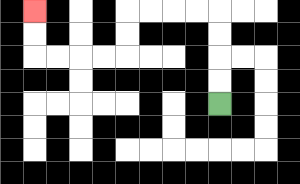{'start': '[9, 4]', 'end': '[1, 0]', 'path_directions': 'U,U,U,U,L,L,L,L,D,D,L,L,L,L,U,U', 'path_coordinates': '[[9, 4], [9, 3], [9, 2], [9, 1], [9, 0], [8, 0], [7, 0], [6, 0], [5, 0], [5, 1], [5, 2], [4, 2], [3, 2], [2, 2], [1, 2], [1, 1], [1, 0]]'}